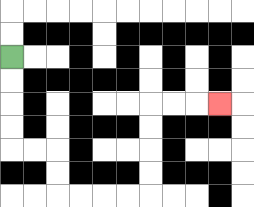{'start': '[0, 2]', 'end': '[9, 4]', 'path_directions': 'D,D,D,D,R,R,D,D,R,R,R,R,U,U,U,U,R,R,R', 'path_coordinates': '[[0, 2], [0, 3], [0, 4], [0, 5], [0, 6], [1, 6], [2, 6], [2, 7], [2, 8], [3, 8], [4, 8], [5, 8], [6, 8], [6, 7], [6, 6], [6, 5], [6, 4], [7, 4], [8, 4], [9, 4]]'}